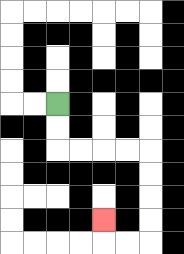{'start': '[2, 4]', 'end': '[4, 9]', 'path_directions': 'D,D,R,R,R,R,D,D,D,D,L,L,U', 'path_coordinates': '[[2, 4], [2, 5], [2, 6], [3, 6], [4, 6], [5, 6], [6, 6], [6, 7], [6, 8], [6, 9], [6, 10], [5, 10], [4, 10], [4, 9]]'}